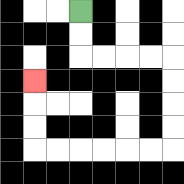{'start': '[3, 0]', 'end': '[1, 3]', 'path_directions': 'D,D,R,R,R,R,D,D,D,D,L,L,L,L,L,L,U,U,U', 'path_coordinates': '[[3, 0], [3, 1], [3, 2], [4, 2], [5, 2], [6, 2], [7, 2], [7, 3], [7, 4], [7, 5], [7, 6], [6, 6], [5, 6], [4, 6], [3, 6], [2, 6], [1, 6], [1, 5], [1, 4], [1, 3]]'}